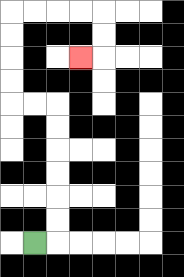{'start': '[1, 10]', 'end': '[3, 2]', 'path_directions': 'R,U,U,U,U,U,U,L,L,U,U,U,U,R,R,R,R,D,D,L', 'path_coordinates': '[[1, 10], [2, 10], [2, 9], [2, 8], [2, 7], [2, 6], [2, 5], [2, 4], [1, 4], [0, 4], [0, 3], [0, 2], [0, 1], [0, 0], [1, 0], [2, 0], [3, 0], [4, 0], [4, 1], [4, 2], [3, 2]]'}